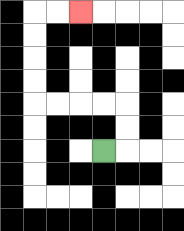{'start': '[4, 6]', 'end': '[3, 0]', 'path_directions': 'R,U,U,L,L,L,L,U,U,U,U,R,R', 'path_coordinates': '[[4, 6], [5, 6], [5, 5], [5, 4], [4, 4], [3, 4], [2, 4], [1, 4], [1, 3], [1, 2], [1, 1], [1, 0], [2, 0], [3, 0]]'}